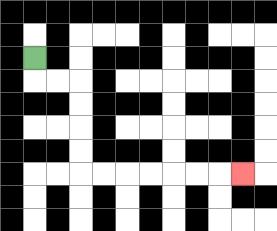{'start': '[1, 2]', 'end': '[10, 7]', 'path_directions': 'D,R,R,D,D,D,D,R,R,R,R,R,R,R', 'path_coordinates': '[[1, 2], [1, 3], [2, 3], [3, 3], [3, 4], [3, 5], [3, 6], [3, 7], [4, 7], [5, 7], [6, 7], [7, 7], [8, 7], [9, 7], [10, 7]]'}